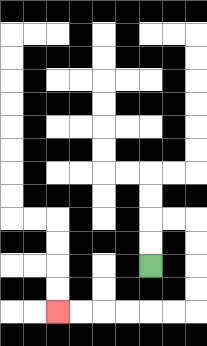{'start': '[6, 11]', 'end': '[2, 13]', 'path_directions': 'U,U,R,R,D,D,D,D,L,L,L,L,L,L', 'path_coordinates': '[[6, 11], [6, 10], [6, 9], [7, 9], [8, 9], [8, 10], [8, 11], [8, 12], [8, 13], [7, 13], [6, 13], [5, 13], [4, 13], [3, 13], [2, 13]]'}